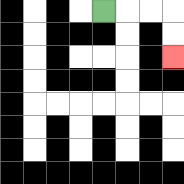{'start': '[4, 0]', 'end': '[7, 2]', 'path_directions': 'R,R,R,D,D', 'path_coordinates': '[[4, 0], [5, 0], [6, 0], [7, 0], [7, 1], [7, 2]]'}